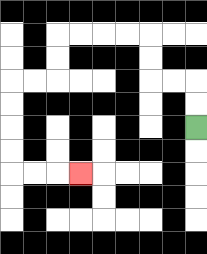{'start': '[8, 5]', 'end': '[3, 7]', 'path_directions': 'U,U,L,L,U,U,L,L,L,L,D,D,L,L,D,D,D,D,R,R,R', 'path_coordinates': '[[8, 5], [8, 4], [8, 3], [7, 3], [6, 3], [6, 2], [6, 1], [5, 1], [4, 1], [3, 1], [2, 1], [2, 2], [2, 3], [1, 3], [0, 3], [0, 4], [0, 5], [0, 6], [0, 7], [1, 7], [2, 7], [3, 7]]'}